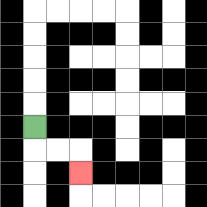{'start': '[1, 5]', 'end': '[3, 7]', 'path_directions': 'D,R,R,D', 'path_coordinates': '[[1, 5], [1, 6], [2, 6], [3, 6], [3, 7]]'}